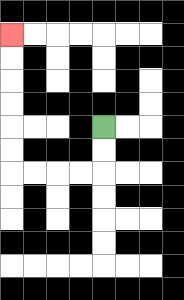{'start': '[4, 5]', 'end': '[0, 1]', 'path_directions': 'D,D,L,L,L,L,U,U,U,U,U,U', 'path_coordinates': '[[4, 5], [4, 6], [4, 7], [3, 7], [2, 7], [1, 7], [0, 7], [0, 6], [0, 5], [0, 4], [0, 3], [0, 2], [0, 1]]'}